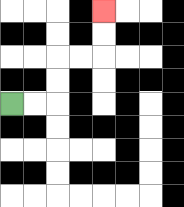{'start': '[0, 4]', 'end': '[4, 0]', 'path_directions': 'R,R,U,U,R,R,U,U', 'path_coordinates': '[[0, 4], [1, 4], [2, 4], [2, 3], [2, 2], [3, 2], [4, 2], [4, 1], [4, 0]]'}